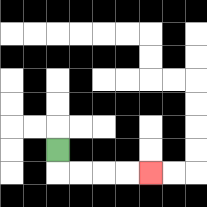{'start': '[2, 6]', 'end': '[6, 7]', 'path_directions': 'D,R,R,R,R', 'path_coordinates': '[[2, 6], [2, 7], [3, 7], [4, 7], [5, 7], [6, 7]]'}